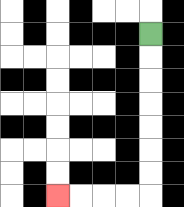{'start': '[6, 1]', 'end': '[2, 8]', 'path_directions': 'D,D,D,D,D,D,D,L,L,L,L', 'path_coordinates': '[[6, 1], [6, 2], [6, 3], [6, 4], [6, 5], [6, 6], [6, 7], [6, 8], [5, 8], [4, 8], [3, 8], [2, 8]]'}